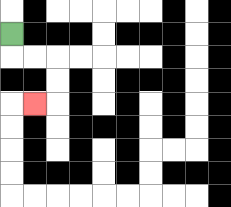{'start': '[0, 1]', 'end': '[1, 4]', 'path_directions': 'D,R,R,D,D,L', 'path_coordinates': '[[0, 1], [0, 2], [1, 2], [2, 2], [2, 3], [2, 4], [1, 4]]'}